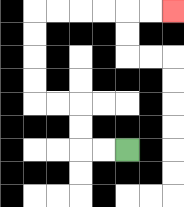{'start': '[5, 6]', 'end': '[7, 0]', 'path_directions': 'L,L,U,U,L,L,U,U,U,U,R,R,R,R,R,R', 'path_coordinates': '[[5, 6], [4, 6], [3, 6], [3, 5], [3, 4], [2, 4], [1, 4], [1, 3], [1, 2], [1, 1], [1, 0], [2, 0], [3, 0], [4, 0], [5, 0], [6, 0], [7, 0]]'}